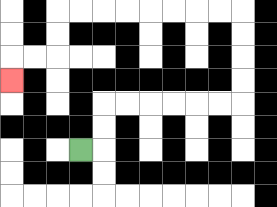{'start': '[3, 6]', 'end': '[0, 3]', 'path_directions': 'R,U,U,R,R,R,R,R,R,U,U,U,U,L,L,L,L,L,L,L,L,D,D,L,L,D', 'path_coordinates': '[[3, 6], [4, 6], [4, 5], [4, 4], [5, 4], [6, 4], [7, 4], [8, 4], [9, 4], [10, 4], [10, 3], [10, 2], [10, 1], [10, 0], [9, 0], [8, 0], [7, 0], [6, 0], [5, 0], [4, 0], [3, 0], [2, 0], [2, 1], [2, 2], [1, 2], [0, 2], [0, 3]]'}